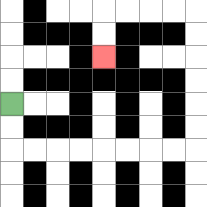{'start': '[0, 4]', 'end': '[4, 2]', 'path_directions': 'D,D,R,R,R,R,R,R,R,R,U,U,U,U,U,U,L,L,L,L,D,D', 'path_coordinates': '[[0, 4], [0, 5], [0, 6], [1, 6], [2, 6], [3, 6], [4, 6], [5, 6], [6, 6], [7, 6], [8, 6], [8, 5], [8, 4], [8, 3], [8, 2], [8, 1], [8, 0], [7, 0], [6, 0], [5, 0], [4, 0], [4, 1], [4, 2]]'}